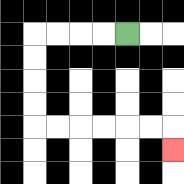{'start': '[5, 1]', 'end': '[7, 6]', 'path_directions': 'L,L,L,L,D,D,D,D,R,R,R,R,R,R,D', 'path_coordinates': '[[5, 1], [4, 1], [3, 1], [2, 1], [1, 1], [1, 2], [1, 3], [1, 4], [1, 5], [2, 5], [3, 5], [4, 5], [5, 5], [6, 5], [7, 5], [7, 6]]'}